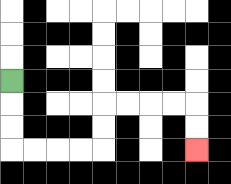{'start': '[0, 3]', 'end': '[8, 6]', 'path_directions': 'D,D,D,R,R,R,R,U,U,R,R,R,R,D,D', 'path_coordinates': '[[0, 3], [0, 4], [0, 5], [0, 6], [1, 6], [2, 6], [3, 6], [4, 6], [4, 5], [4, 4], [5, 4], [6, 4], [7, 4], [8, 4], [8, 5], [8, 6]]'}